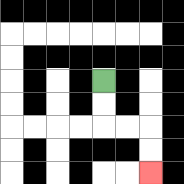{'start': '[4, 3]', 'end': '[6, 7]', 'path_directions': 'D,D,R,R,D,D', 'path_coordinates': '[[4, 3], [4, 4], [4, 5], [5, 5], [6, 5], [6, 6], [6, 7]]'}